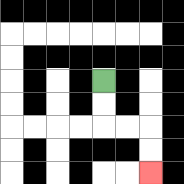{'start': '[4, 3]', 'end': '[6, 7]', 'path_directions': 'D,D,R,R,D,D', 'path_coordinates': '[[4, 3], [4, 4], [4, 5], [5, 5], [6, 5], [6, 6], [6, 7]]'}